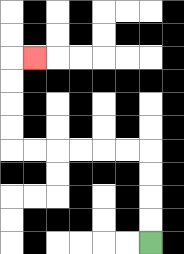{'start': '[6, 10]', 'end': '[1, 2]', 'path_directions': 'U,U,U,U,L,L,L,L,L,L,U,U,U,U,R', 'path_coordinates': '[[6, 10], [6, 9], [6, 8], [6, 7], [6, 6], [5, 6], [4, 6], [3, 6], [2, 6], [1, 6], [0, 6], [0, 5], [0, 4], [0, 3], [0, 2], [1, 2]]'}